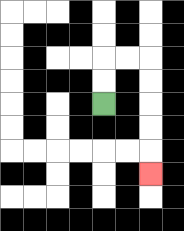{'start': '[4, 4]', 'end': '[6, 7]', 'path_directions': 'U,U,R,R,D,D,D,D,D', 'path_coordinates': '[[4, 4], [4, 3], [4, 2], [5, 2], [6, 2], [6, 3], [6, 4], [6, 5], [6, 6], [6, 7]]'}